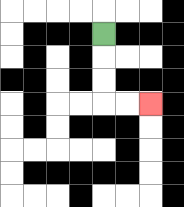{'start': '[4, 1]', 'end': '[6, 4]', 'path_directions': 'D,D,D,R,R', 'path_coordinates': '[[4, 1], [4, 2], [4, 3], [4, 4], [5, 4], [6, 4]]'}